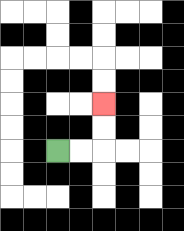{'start': '[2, 6]', 'end': '[4, 4]', 'path_directions': 'R,R,U,U', 'path_coordinates': '[[2, 6], [3, 6], [4, 6], [4, 5], [4, 4]]'}